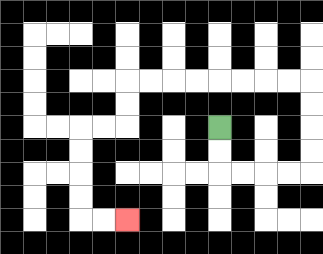{'start': '[9, 5]', 'end': '[5, 9]', 'path_directions': 'D,D,R,R,R,R,U,U,U,U,L,L,L,L,L,L,L,L,D,D,L,L,D,D,D,D,R,R', 'path_coordinates': '[[9, 5], [9, 6], [9, 7], [10, 7], [11, 7], [12, 7], [13, 7], [13, 6], [13, 5], [13, 4], [13, 3], [12, 3], [11, 3], [10, 3], [9, 3], [8, 3], [7, 3], [6, 3], [5, 3], [5, 4], [5, 5], [4, 5], [3, 5], [3, 6], [3, 7], [3, 8], [3, 9], [4, 9], [5, 9]]'}